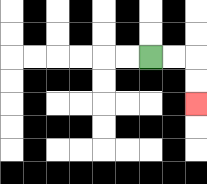{'start': '[6, 2]', 'end': '[8, 4]', 'path_directions': 'R,R,D,D', 'path_coordinates': '[[6, 2], [7, 2], [8, 2], [8, 3], [8, 4]]'}